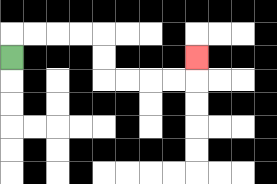{'start': '[0, 2]', 'end': '[8, 2]', 'path_directions': 'U,R,R,R,R,D,D,R,R,R,R,U', 'path_coordinates': '[[0, 2], [0, 1], [1, 1], [2, 1], [3, 1], [4, 1], [4, 2], [4, 3], [5, 3], [6, 3], [7, 3], [8, 3], [8, 2]]'}